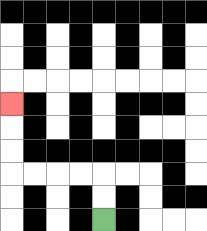{'start': '[4, 9]', 'end': '[0, 4]', 'path_directions': 'U,U,L,L,L,L,U,U,U', 'path_coordinates': '[[4, 9], [4, 8], [4, 7], [3, 7], [2, 7], [1, 7], [0, 7], [0, 6], [0, 5], [0, 4]]'}